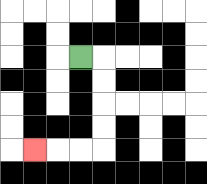{'start': '[3, 2]', 'end': '[1, 6]', 'path_directions': 'R,D,D,D,D,L,L,L', 'path_coordinates': '[[3, 2], [4, 2], [4, 3], [4, 4], [4, 5], [4, 6], [3, 6], [2, 6], [1, 6]]'}